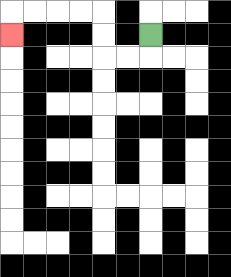{'start': '[6, 1]', 'end': '[0, 1]', 'path_directions': 'D,L,L,U,U,L,L,L,L,D', 'path_coordinates': '[[6, 1], [6, 2], [5, 2], [4, 2], [4, 1], [4, 0], [3, 0], [2, 0], [1, 0], [0, 0], [0, 1]]'}